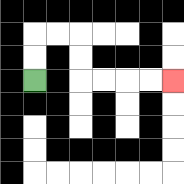{'start': '[1, 3]', 'end': '[7, 3]', 'path_directions': 'U,U,R,R,D,D,R,R,R,R', 'path_coordinates': '[[1, 3], [1, 2], [1, 1], [2, 1], [3, 1], [3, 2], [3, 3], [4, 3], [5, 3], [6, 3], [7, 3]]'}